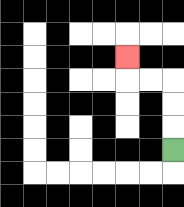{'start': '[7, 6]', 'end': '[5, 2]', 'path_directions': 'U,U,U,L,L,U', 'path_coordinates': '[[7, 6], [7, 5], [7, 4], [7, 3], [6, 3], [5, 3], [5, 2]]'}